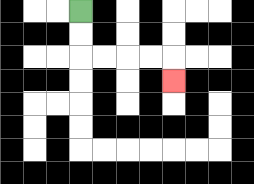{'start': '[3, 0]', 'end': '[7, 3]', 'path_directions': 'D,D,R,R,R,R,D', 'path_coordinates': '[[3, 0], [3, 1], [3, 2], [4, 2], [5, 2], [6, 2], [7, 2], [7, 3]]'}